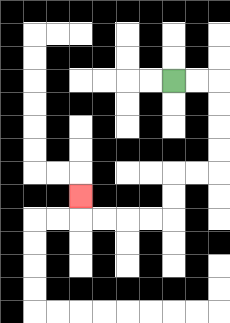{'start': '[7, 3]', 'end': '[3, 8]', 'path_directions': 'R,R,D,D,D,D,L,L,D,D,L,L,L,L,U', 'path_coordinates': '[[7, 3], [8, 3], [9, 3], [9, 4], [9, 5], [9, 6], [9, 7], [8, 7], [7, 7], [7, 8], [7, 9], [6, 9], [5, 9], [4, 9], [3, 9], [3, 8]]'}